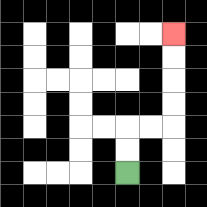{'start': '[5, 7]', 'end': '[7, 1]', 'path_directions': 'U,U,R,R,U,U,U,U', 'path_coordinates': '[[5, 7], [5, 6], [5, 5], [6, 5], [7, 5], [7, 4], [7, 3], [7, 2], [7, 1]]'}